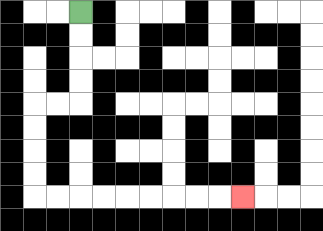{'start': '[3, 0]', 'end': '[10, 8]', 'path_directions': 'D,D,D,D,L,L,D,D,D,D,R,R,R,R,R,R,R,R,R', 'path_coordinates': '[[3, 0], [3, 1], [3, 2], [3, 3], [3, 4], [2, 4], [1, 4], [1, 5], [1, 6], [1, 7], [1, 8], [2, 8], [3, 8], [4, 8], [5, 8], [6, 8], [7, 8], [8, 8], [9, 8], [10, 8]]'}